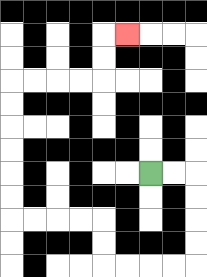{'start': '[6, 7]', 'end': '[5, 1]', 'path_directions': 'R,R,D,D,D,D,L,L,L,L,U,U,L,L,L,L,U,U,U,U,U,U,R,R,R,R,U,U,R', 'path_coordinates': '[[6, 7], [7, 7], [8, 7], [8, 8], [8, 9], [8, 10], [8, 11], [7, 11], [6, 11], [5, 11], [4, 11], [4, 10], [4, 9], [3, 9], [2, 9], [1, 9], [0, 9], [0, 8], [0, 7], [0, 6], [0, 5], [0, 4], [0, 3], [1, 3], [2, 3], [3, 3], [4, 3], [4, 2], [4, 1], [5, 1]]'}